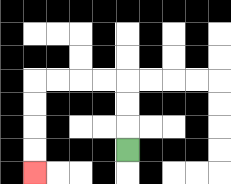{'start': '[5, 6]', 'end': '[1, 7]', 'path_directions': 'U,U,U,L,L,L,L,D,D,D,D', 'path_coordinates': '[[5, 6], [5, 5], [5, 4], [5, 3], [4, 3], [3, 3], [2, 3], [1, 3], [1, 4], [1, 5], [1, 6], [1, 7]]'}